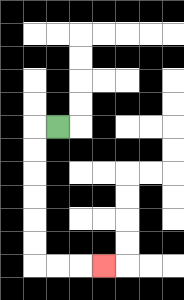{'start': '[2, 5]', 'end': '[4, 11]', 'path_directions': 'L,D,D,D,D,D,D,R,R,R', 'path_coordinates': '[[2, 5], [1, 5], [1, 6], [1, 7], [1, 8], [1, 9], [1, 10], [1, 11], [2, 11], [3, 11], [4, 11]]'}